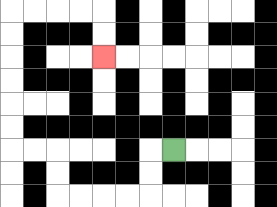{'start': '[7, 6]', 'end': '[4, 2]', 'path_directions': 'L,D,D,L,L,L,L,U,U,L,L,U,U,U,U,U,U,R,R,R,R,D,D', 'path_coordinates': '[[7, 6], [6, 6], [6, 7], [6, 8], [5, 8], [4, 8], [3, 8], [2, 8], [2, 7], [2, 6], [1, 6], [0, 6], [0, 5], [0, 4], [0, 3], [0, 2], [0, 1], [0, 0], [1, 0], [2, 0], [3, 0], [4, 0], [4, 1], [4, 2]]'}